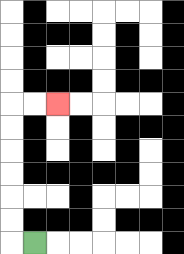{'start': '[1, 10]', 'end': '[2, 4]', 'path_directions': 'L,U,U,U,U,U,U,R,R', 'path_coordinates': '[[1, 10], [0, 10], [0, 9], [0, 8], [0, 7], [0, 6], [0, 5], [0, 4], [1, 4], [2, 4]]'}